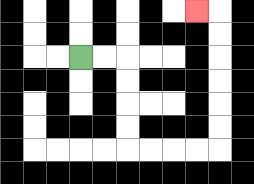{'start': '[3, 2]', 'end': '[8, 0]', 'path_directions': 'R,R,D,D,D,D,R,R,R,R,U,U,U,U,U,U,L', 'path_coordinates': '[[3, 2], [4, 2], [5, 2], [5, 3], [5, 4], [5, 5], [5, 6], [6, 6], [7, 6], [8, 6], [9, 6], [9, 5], [9, 4], [9, 3], [9, 2], [9, 1], [9, 0], [8, 0]]'}